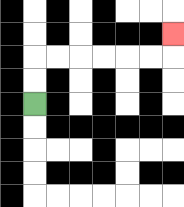{'start': '[1, 4]', 'end': '[7, 1]', 'path_directions': 'U,U,R,R,R,R,R,R,U', 'path_coordinates': '[[1, 4], [1, 3], [1, 2], [2, 2], [3, 2], [4, 2], [5, 2], [6, 2], [7, 2], [7, 1]]'}